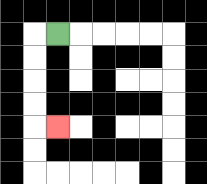{'start': '[2, 1]', 'end': '[2, 5]', 'path_directions': 'L,D,D,D,D,R', 'path_coordinates': '[[2, 1], [1, 1], [1, 2], [1, 3], [1, 4], [1, 5], [2, 5]]'}